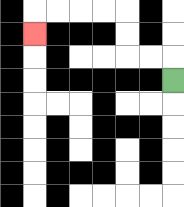{'start': '[7, 3]', 'end': '[1, 1]', 'path_directions': 'U,L,L,U,U,L,L,L,L,D', 'path_coordinates': '[[7, 3], [7, 2], [6, 2], [5, 2], [5, 1], [5, 0], [4, 0], [3, 0], [2, 0], [1, 0], [1, 1]]'}